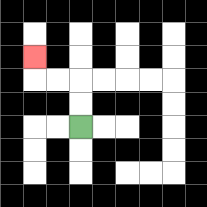{'start': '[3, 5]', 'end': '[1, 2]', 'path_directions': 'U,U,L,L,U', 'path_coordinates': '[[3, 5], [3, 4], [3, 3], [2, 3], [1, 3], [1, 2]]'}